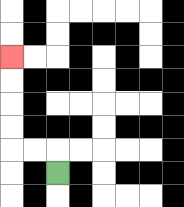{'start': '[2, 7]', 'end': '[0, 2]', 'path_directions': 'U,L,L,U,U,U,U', 'path_coordinates': '[[2, 7], [2, 6], [1, 6], [0, 6], [0, 5], [0, 4], [0, 3], [0, 2]]'}